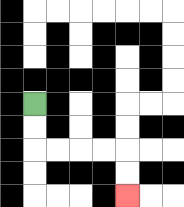{'start': '[1, 4]', 'end': '[5, 8]', 'path_directions': 'D,D,R,R,R,R,D,D', 'path_coordinates': '[[1, 4], [1, 5], [1, 6], [2, 6], [3, 6], [4, 6], [5, 6], [5, 7], [5, 8]]'}